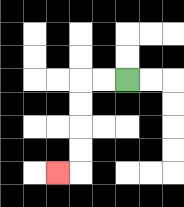{'start': '[5, 3]', 'end': '[2, 7]', 'path_directions': 'L,L,D,D,D,D,L', 'path_coordinates': '[[5, 3], [4, 3], [3, 3], [3, 4], [3, 5], [3, 6], [3, 7], [2, 7]]'}